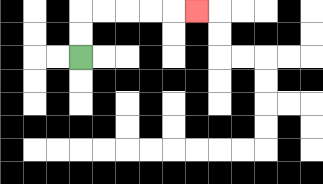{'start': '[3, 2]', 'end': '[8, 0]', 'path_directions': 'U,U,R,R,R,R,R', 'path_coordinates': '[[3, 2], [3, 1], [3, 0], [4, 0], [5, 0], [6, 0], [7, 0], [8, 0]]'}